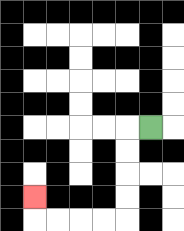{'start': '[6, 5]', 'end': '[1, 8]', 'path_directions': 'L,D,D,D,D,L,L,L,L,U', 'path_coordinates': '[[6, 5], [5, 5], [5, 6], [5, 7], [5, 8], [5, 9], [4, 9], [3, 9], [2, 9], [1, 9], [1, 8]]'}